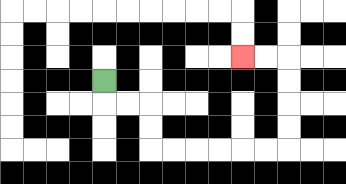{'start': '[4, 3]', 'end': '[10, 2]', 'path_directions': 'D,R,R,D,D,R,R,R,R,R,R,U,U,U,U,L,L', 'path_coordinates': '[[4, 3], [4, 4], [5, 4], [6, 4], [6, 5], [6, 6], [7, 6], [8, 6], [9, 6], [10, 6], [11, 6], [12, 6], [12, 5], [12, 4], [12, 3], [12, 2], [11, 2], [10, 2]]'}